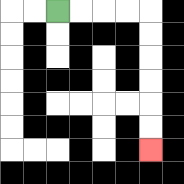{'start': '[2, 0]', 'end': '[6, 6]', 'path_directions': 'R,R,R,R,D,D,D,D,D,D', 'path_coordinates': '[[2, 0], [3, 0], [4, 0], [5, 0], [6, 0], [6, 1], [6, 2], [6, 3], [6, 4], [6, 5], [6, 6]]'}